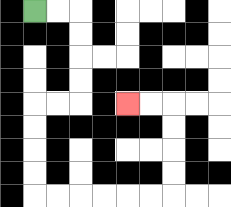{'start': '[1, 0]', 'end': '[5, 4]', 'path_directions': 'R,R,D,D,D,D,L,L,D,D,D,D,R,R,R,R,R,R,U,U,U,U,L,L', 'path_coordinates': '[[1, 0], [2, 0], [3, 0], [3, 1], [3, 2], [3, 3], [3, 4], [2, 4], [1, 4], [1, 5], [1, 6], [1, 7], [1, 8], [2, 8], [3, 8], [4, 8], [5, 8], [6, 8], [7, 8], [7, 7], [7, 6], [7, 5], [7, 4], [6, 4], [5, 4]]'}